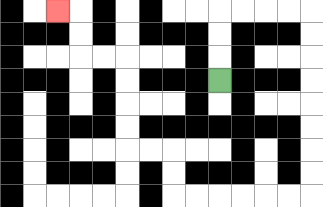{'start': '[9, 3]', 'end': '[2, 0]', 'path_directions': 'U,U,U,R,R,R,R,D,D,D,D,D,D,D,D,L,L,L,L,L,L,U,U,L,L,U,U,U,U,L,L,U,U,L', 'path_coordinates': '[[9, 3], [9, 2], [9, 1], [9, 0], [10, 0], [11, 0], [12, 0], [13, 0], [13, 1], [13, 2], [13, 3], [13, 4], [13, 5], [13, 6], [13, 7], [13, 8], [12, 8], [11, 8], [10, 8], [9, 8], [8, 8], [7, 8], [7, 7], [7, 6], [6, 6], [5, 6], [5, 5], [5, 4], [5, 3], [5, 2], [4, 2], [3, 2], [3, 1], [3, 0], [2, 0]]'}